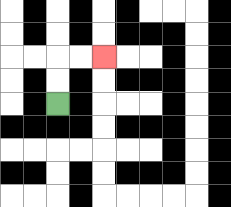{'start': '[2, 4]', 'end': '[4, 2]', 'path_directions': 'U,U,R,R', 'path_coordinates': '[[2, 4], [2, 3], [2, 2], [3, 2], [4, 2]]'}